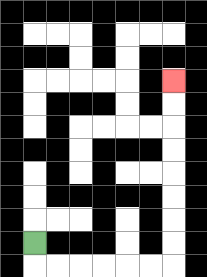{'start': '[1, 10]', 'end': '[7, 3]', 'path_directions': 'D,R,R,R,R,R,R,U,U,U,U,U,U,U,U', 'path_coordinates': '[[1, 10], [1, 11], [2, 11], [3, 11], [4, 11], [5, 11], [6, 11], [7, 11], [7, 10], [7, 9], [7, 8], [7, 7], [7, 6], [7, 5], [7, 4], [7, 3]]'}